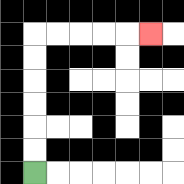{'start': '[1, 7]', 'end': '[6, 1]', 'path_directions': 'U,U,U,U,U,U,R,R,R,R,R', 'path_coordinates': '[[1, 7], [1, 6], [1, 5], [1, 4], [1, 3], [1, 2], [1, 1], [2, 1], [3, 1], [4, 1], [5, 1], [6, 1]]'}